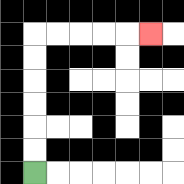{'start': '[1, 7]', 'end': '[6, 1]', 'path_directions': 'U,U,U,U,U,U,R,R,R,R,R', 'path_coordinates': '[[1, 7], [1, 6], [1, 5], [1, 4], [1, 3], [1, 2], [1, 1], [2, 1], [3, 1], [4, 1], [5, 1], [6, 1]]'}